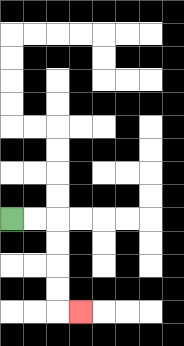{'start': '[0, 9]', 'end': '[3, 13]', 'path_directions': 'R,R,D,D,D,D,R', 'path_coordinates': '[[0, 9], [1, 9], [2, 9], [2, 10], [2, 11], [2, 12], [2, 13], [3, 13]]'}